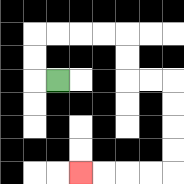{'start': '[2, 3]', 'end': '[3, 7]', 'path_directions': 'L,U,U,R,R,R,R,D,D,R,R,D,D,D,D,L,L,L,L', 'path_coordinates': '[[2, 3], [1, 3], [1, 2], [1, 1], [2, 1], [3, 1], [4, 1], [5, 1], [5, 2], [5, 3], [6, 3], [7, 3], [7, 4], [7, 5], [7, 6], [7, 7], [6, 7], [5, 7], [4, 7], [3, 7]]'}